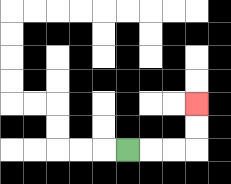{'start': '[5, 6]', 'end': '[8, 4]', 'path_directions': 'R,R,R,U,U', 'path_coordinates': '[[5, 6], [6, 6], [7, 6], [8, 6], [8, 5], [8, 4]]'}